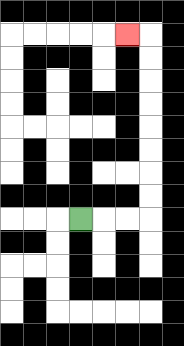{'start': '[3, 9]', 'end': '[5, 1]', 'path_directions': 'R,R,R,U,U,U,U,U,U,U,U,L', 'path_coordinates': '[[3, 9], [4, 9], [5, 9], [6, 9], [6, 8], [6, 7], [6, 6], [6, 5], [6, 4], [6, 3], [6, 2], [6, 1], [5, 1]]'}